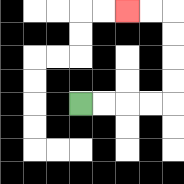{'start': '[3, 4]', 'end': '[5, 0]', 'path_directions': 'R,R,R,R,U,U,U,U,L,L', 'path_coordinates': '[[3, 4], [4, 4], [5, 4], [6, 4], [7, 4], [7, 3], [7, 2], [7, 1], [7, 0], [6, 0], [5, 0]]'}